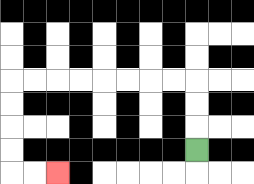{'start': '[8, 6]', 'end': '[2, 7]', 'path_directions': 'U,U,U,L,L,L,L,L,L,L,L,D,D,D,D,R,R', 'path_coordinates': '[[8, 6], [8, 5], [8, 4], [8, 3], [7, 3], [6, 3], [5, 3], [4, 3], [3, 3], [2, 3], [1, 3], [0, 3], [0, 4], [0, 5], [0, 6], [0, 7], [1, 7], [2, 7]]'}